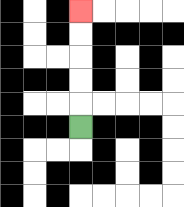{'start': '[3, 5]', 'end': '[3, 0]', 'path_directions': 'U,U,U,U,U', 'path_coordinates': '[[3, 5], [3, 4], [3, 3], [3, 2], [3, 1], [3, 0]]'}